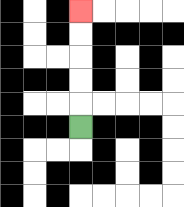{'start': '[3, 5]', 'end': '[3, 0]', 'path_directions': 'U,U,U,U,U', 'path_coordinates': '[[3, 5], [3, 4], [3, 3], [3, 2], [3, 1], [3, 0]]'}